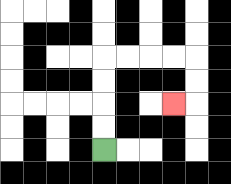{'start': '[4, 6]', 'end': '[7, 4]', 'path_directions': 'U,U,U,U,R,R,R,R,D,D,L', 'path_coordinates': '[[4, 6], [4, 5], [4, 4], [4, 3], [4, 2], [5, 2], [6, 2], [7, 2], [8, 2], [8, 3], [8, 4], [7, 4]]'}